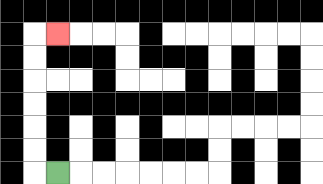{'start': '[2, 7]', 'end': '[2, 1]', 'path_directions': 'L,U,U,U,U,U,U,R', 'path_coordinates': '[[2, 7], [1, 7], [1, 6], [1, 5], [1, 4], [1, 3], [1, 2], [1, 1], [2, 1]]'}